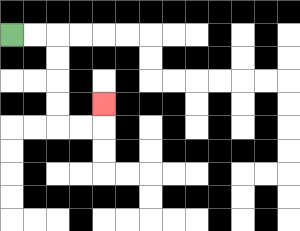{'start': '[0, 1]', 'end': '[4, 4]', 'path_directions': 'R,R,D,D,D,D,R,R,U', 'path_coordinates': '[[0, 1], [1, 1], [2, 1], [2, 2], [2, 3], [2, 4], [2, 5], [3, 5], [4, 5], [4, 4]]'}